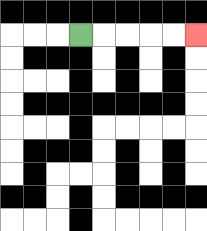{'start': '[3, 1]', 'end': '[8, 1]', 'path_directions': 'R,R,R,R,R', 'path_coordinates': '[[3, 1], [4, 1], [5, 1], [6, 1], [7, 1], [8, 1]]'}